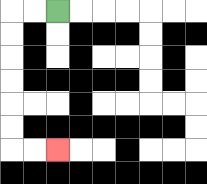{'start': '[2, 0]', 'end': '[2, 6]', 'path_directions': 'L,L,D,D,D,D,D,D,R,R', 'path_coordinates': '[[2, 0], [1, 0], [0, 0], [0, 1], [0, 2], [0, 3], [0, 4], [0, 5], [0, 6], [1, 6], [2, 6]]'}